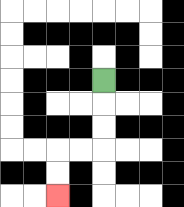{'start': '[4, 3]', 'end': '[2, 8]', 'path_directions': 'D,D,D,L,L,D,D', 'path_coordinates': '[[4, 3], [4, 4], [4, 5], [4, 6], [3, 6], [2, 6], [2, 7], [2, 8]]'}